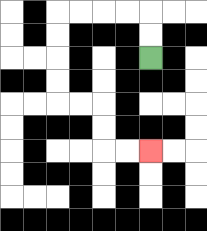{'start': '[6, 2]', 'end': '[6, 6]', 'path_directions': 'U,U,L,L,L,L,D,D,D,D,R,R,D,D,R,R', 'path_coordinates': '[[6, 2], [6, 1], [6, 0], [5, 0], [4, 0], [3, 0], [2, 0], [2, 1], [2, 2], [2, 3], [2, 4], [3, 4], [4, 4], [4, 5], [4, 6], [5, 6], [6, 6]]'}